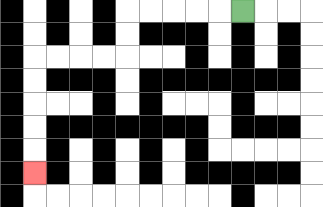{'start': '[10, 0]', 'end': '[1, 7]', 'path_directions': 'L,L,L,L,L,D,D,L,L,L,L,D,D,D,D,D', 'path_coordinates': '[[10, 0], [9, 0], [8, 0], [7, 0], [6, 0], [5, 0], [5, 1], [5, 2], [4, 2], [3, 2], [2, 2], [1, 2], [1, 3], [1, 4], [1, 5], [1, 6], [1, 7]]'}